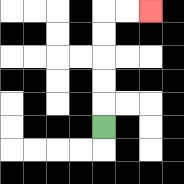{'start': '[4, 5]', 'end': '[6, 0]', 'path_directions': 'U,U,U,U,U,R,R', 'path_coordinates': '[[4, 5], [4, 4], [4, 3], [4, 2], [4, 1], [4, 0], [5, 0], [6, 0]]'}